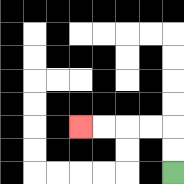{'start': '[7, 7]', 'end': '[3, 5]', 'path_directions': 'U,U,L,L,L,L', 'path_coordinates': '[[7, 7], [7, 6], [7, 5], [6, 5], [5, 5], [4, 5], [3, 5]]'}